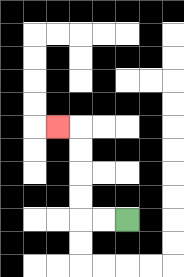{'start': '[5, 9]', 'end': '[2, 5]', 'path_directions': 'L,L,U,U,U,U,L', 'path_coordinates': '[[5, 9], [4, 9], [3, 9], [3, 8], [3, 7], [3, 6], [3, 5], [2, 5]]'}